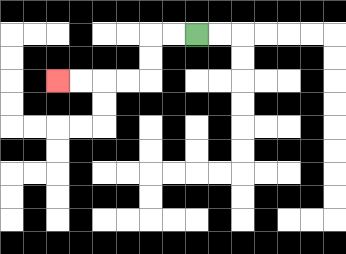{'start': '[8, 1]', 'end': '[2, 3]', 'path_directions': 'L,L,D,D,L,L,L,L', 'path_coordinates': '[[8, 1], [7, 1], [6, 1], [6, 2], [6, 3], [5, 3], [4, 3], [3, 3], [2, 3]]'}